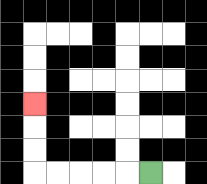{'start': '[6, 7]', 'end': '[1, 4]', 'path_directions': 'L,L,L,L,L,U,U,U', 'path_coordinates': '[[6, 7], [5, 7], [4, 7], [3, 7], [2, 7], [1, 7], [1, 6], [1, 5], [1, 4]]'}